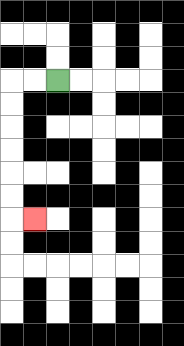{'start': '[2, 3]', 'end': '[1, 9]', 'path_directions': 'L,L,D,D,D,D,D,D,R', 'path_coordinates': '[[2, 3], [1, 3], [0, 3], [0, 4], [0, 5], [0, 6], [0, 7], [0, 8], [0, 9], [1, 9]]'}